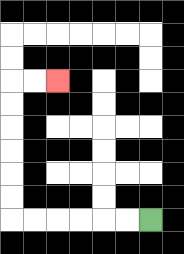{'start': '[6, 9]', 'end': '[2, 3]', 'path_directions': 'L,L,L,L,L,L,U,U,U,U,U,U,R,R', 'path_coordinates': '[[6, 9], [5, 9], [4, 9], [3, 9], [2, 9], [1, 9], [0, 9], [0, 8], [0, 7], [0, 6], [0, 5], [0, 4], [0, 3], [1, 3], [2, 3]]'}